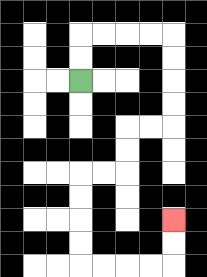{'start': '[3, 3]', 'end': '[7, 9]', 'path_directions': 'U,U,R,R,R,R,D,D,D,D,L,L,D,D,L,L,D,D,D,D,R,R,R,R,U,U', 'path_coordinates': '[[3, 3], [3, 2], [3, 1], [4, 1], [5, 1], [6, 1], [7, 1], [7, 2], [7, 3], [7, 4], [7, 5], [6, 5], [5, 5], [5, 6], [5, 7], [4, 7], [3, 7], [3, 8], [3, 9], [3, 10], [3, 11], [4, 11], [5, 11], [6, 11], [7, 11], [7, 10], [7, 9]]'}